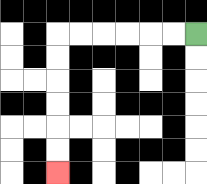{'start': '[8, 1]', 'end': '[2, 7]', 'path_directions': 'L,L,L,L,L,L,D,D,D,D,D,D', 'path_coordinates': '[[8, 1], [7, 1], [6, 1], [5, 1], [4, 1], [3, 1], [2, 1], [2, 2], [2, 3], [2, 4], [2, 5], [2, 6], [2, 7]]'}